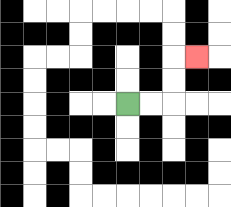{'start': '[5, 4]', 'end': '[8, 2]', 'path_directions': 'R,R,U,U,R', 'path_coordinates': '[[5, 4], [6, 4], [7, 4], [7, 3], [7, 2], [8, 2]]'}